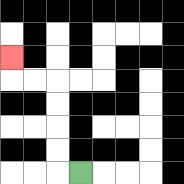{'start': '[3, 7]', 'end': '[0, 2]', 'path_directions': 'L,U,U,U,U,L,L,U', 'path_coordinates': '[[3, 7], [2, 7], [2, 6], [2, 5], [2, 4], [2, 3], [1, 3], [0, 3], [0, 2]]'}